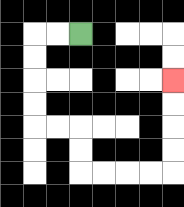{'start': '[3, 1]', 'end': '[7, 3]', 'path_directions': 'L,L,D,D,D,D,R,R,D,D,R,R,R,R,U,U,U,U', 'path_coordinates': '[[3, 1], [2, 1], [1, 1], [1, 2], [1, 3], [1, 4], [1, 5], [2, 5], [3, 5], [3, 6], [3, 7], [4, 7], [5, 7], [6, 7], [7, 7], [7, 6], [7, 5], [7, 4], [7, 3]]'}